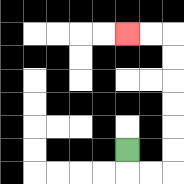{'start': '[5, 6]', 'end': '[5, 1]', 'path_directions': 'D,R,R,U,U,U,U,U,U,L,L', 'path_coordinates': '[[5, 6], [5, 7], [6, 7], [7, 7], [7, 6], [7, 5], [7, 4], [7, 3], [7, 2], [7, 1], [6, 1], [5, 1]]'}